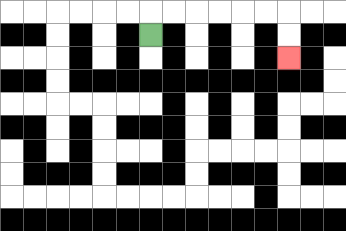{'start': '[6, 1]', 'end': '[12, 2]', 'path_directions': 'U,R,R,R,R,R,R,D,D', 'path_coordinates': '[[6, 1], [6, 0], [7, 0], [8, 0], [9, 0], [10, 0], [11, 0], [12, 0], [12, 1], [12, 2]]'}